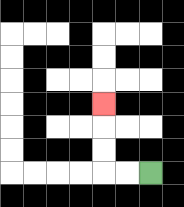{'start': '[6, 7]', 'end': '[4, 4]', 'path_directions': 'L,L,U,U,U', 'path_coordinates': '[[6, 7], [5, 7], [4, 7], [4, 6], [4, 5], [4, 4]]'}